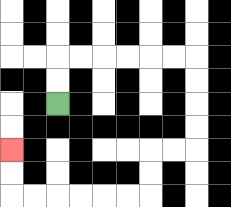{'start': '[2, 4]', 'end': '[0, 6]', 'path_directions': 'U,U,R,R,R,R,R,R,D,D,D,D,L,L,D,D,L,L,L,L,L,L,U,U', 'path_coordinates': '[[2, 4], [2, 3], [2, 2], [3, 2], [4, 2], [5, 2], [6, 2], [7, 2], [8, 2], [8, 3], [8, 4], [8, 5], [8, 6], [7, 6], [6, 6], [6, 7], [6, 8], [5, 8], [4, 8], [3, 8], [2, 8], [1, 8], [0, 8], [0, 7], [0, 6]]'}